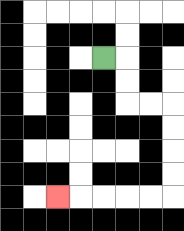{'start': '[4, 2]', 'end': '[2, 8]', 'path_directions': 'R,D,D,R,R,D,D,D,D,L,L,L,L,L', 'path_coordinates': '[[4, 2], [5, 2], [5, 3], [5, 4], [6, 4], [7, 4], [7, 5], [7, 6], [7, 7], [7, 8], [6, 8], [5, 8], [4, 8], [3, 8], [2, 8]]'}